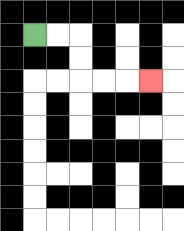{'start': '[1, 1]', 'end': '[6, 3]', 'path_directions': 'R,R,D,D,R,R,R', 'path_coordinates': '[[1, 1], [2, 1], [3, 1], [3, 2], [3, 3], [4, 3], [5, 3], [6, 3]]'}